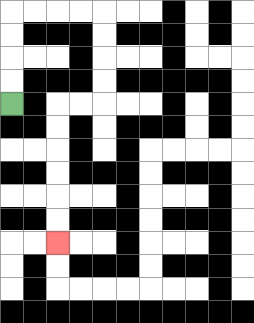{'start': '[0, 4]', 'end': '[2, 10]', 'path_directions': 'U,U,U,U,R,R,R,R,D,D,D,D,L,L,D,D,D,D,D,D', 'path_coordinates': '[[0, 4], [0, 3], [0, 2], [0, 1], [0, 0], [1, 0], [2, 0], [3, 0], [4, 0], [4, 1], [4, 2], [4, 3], [4, 4], [3, 4], [2, 4], [2, 5], [2, 6], [2, 7], [2, 8], [2, 9], [2, 10]]'}